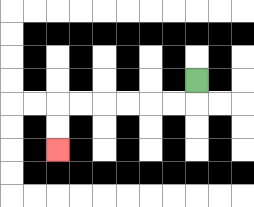{'start': '[8, 3]', 'end': '[2, 6]', 'path_directions': 'D,L,L,L,L,L,L,D,D', 'path_coordinates': '[[8, 3], [8, 4], [7, 4], [6, 4], [5, 4], [4, 4], [3, 4], [2, 4], [2, 5], [2, 6]]'}